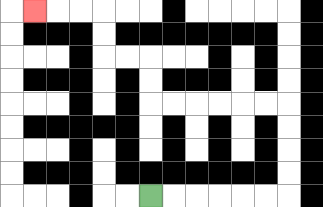{'start': '[6, 8]', 'end': '[1, 0]', 'path_directions': 'R,R,R,R,R,R,U,U,U,U,L,L,L,L,L,L,U,U,L,L,U,U,L,L,L', 'path_coordinates': '[[6, 8], [7, 8], [8, 8], [9, 8], [10, 8], [11, 8], [12, 8], [12, 7], [12, 6], [12, 5], [12, 4], [11, 4], [10, 4], [9, 4], [8, 4], [7, 4], [6, 4], [6, 3], [6, 2], [5, 2], [4, 2], [4, 1], [4, 0], [3, 0], [2, 0], [1, 0]]'}